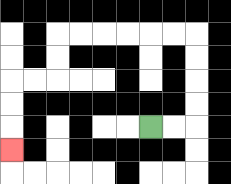{'start': '[6, 5]', 'end': '[0, 6]', 'path_directions': 'R,R,U,U,U,U,L,L,L,L,L,L,D,D,L,L,D,D,D', 'path_coordinates': '[[6, 5], [7, 5], [8, 5], [8, 4], [8, 3], [8, 2], [8, 1], [7, 1], [6, 1], [5, 1], [4, 1], [3, 1], [2, 1], [2, 2], [2, 3], [1, 3], [0, 3], [0, 4], [0, 5], [0, 6]]'}